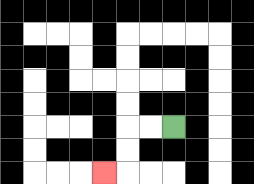{'start': '[7, 5]', 'end': '[4, 7]', 'path_directions': 'L,L,D,D,L', 'path_coordinates': '[[7, 5], [6, 5], [5, 5], [5, 6], [5, 7], [4, 7]]'}